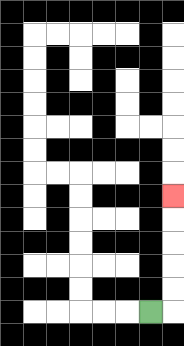{'start': '[6, 13]', 'end': '[7, 8]', 'path_directions': 'R,U,U,U,U,U', 'path_coordinates': '[[6, 13], [7, 13], [7, 12], [7, 11], [7, 10], [7, 9], [7, 8]]'}